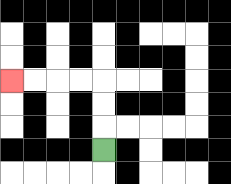{'start': '[4, 6]', 'end': '[0, 3]', 'path_directions': 'U,U,U,L,L,L,L', 'path_coordinates': '[[4, 6], [4, 5], [4, 4], [4, 3], [3, 3], [2, 3], [1, 3], [0, 3]]'}